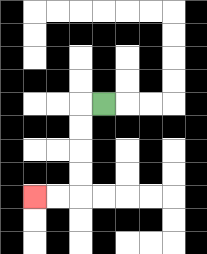{'start': '[4, 4]', 'end': '[1, 8]', 'path_directions': 'L,D,D,D,D,L,L', 'path_coordinates': '[[4, 4], [3, 4], [3, 5], [3, 6], [3, 7], [3, 8], [2, 8], [1, 8]]'}